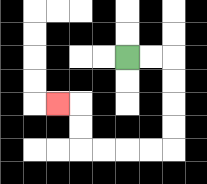{'start': '[5, 2]', 'end': '[2, 4]', 'path_directions': 'R,R,D,D,D,D,L,L,L,L,U,U,L', 'path_coordinates': '[[5, 2], [6, 2], [7, 2], [7, 3], [7, 4], [7, 5], [7, 6], [6, 6], [5, 6], [4, 6], [3, 6], [3, 5], [3, 4], [2, 4]]'}